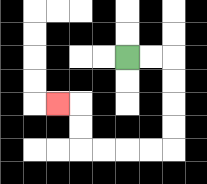{'start': '[5, 2]', 'end': '[2, 4]', 'path_directions': 'R,R,D,D,D,D,L,L,L,L,U,U,L', 'path_coordinates': '[[5, 2], [6, 2], [7, 2], [7, 3], [7, 4], [7, 5], [7, 6], [6, 6], [5, 6], [4, 6], [3, 6], [3, 5], [3, 4], [2, 4]]'}